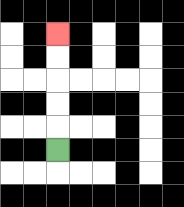{'start': '[2, 6]', 'end': '[2, 1]', 'path_directions': 'U,U,U,U,U', 'path_coordinates': '[[2, 6], [2, 5], [2, 4], [2, 3], [2, 2], [2, 1]]'}